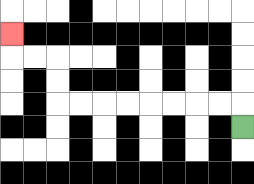{'start': '[10, 5]', 'end': '[0, 1]', 'path_directions': 'U,L,L,L,L,L,L,L,L,U,U,L,L,U', 'path_coordinates': '[[10, 5], [10, 4], [9, 4], [8, 4], [7, 4], [6, 4], [5, 4], [4, 4], [3, 4], [2, 4], [2, 3], [2, 2], [1, 2], [0, 2], [0, 1]]'}